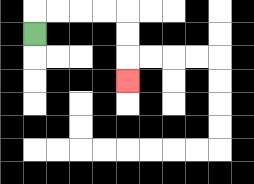{'start': '[1, 1]', 'end': '[5, 3]', 'path_directions': 'U,R,R,R,R,D,D,D', 'path_coordinates': '[[1, 1], [1, 0], [2, 0], [3, 0], [4, 0], [5, 0], [5, 1], [5, 2], [5, 3]]'}